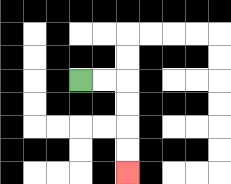{'start': '[3, 3]', 'end': '[5, 7]', 'path_directions': 'R,R,D,D,D,D', 'path_coordinates': '[[3, 3], [4, 3], [5, 3], [5, 4], [5, 5], [5, 6], [5, 7]]'}